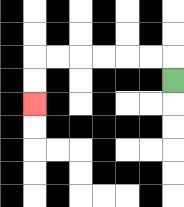{'start': '[7, 3]', 'end': '[1, 4]', 'path_directions': 'U,L,L,L,L,L,L,D,D', 'path_coordinates': '[[7, 3], [7, 2], [6, 2], [5, 2], [4, 2], [3, 2], [2, 2], [1, 2], [1, 3], [1, 4]]'}